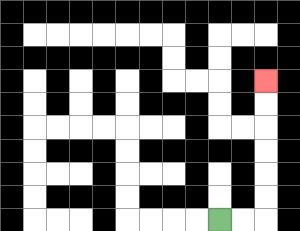{'start': '[9, 9]', 'end': '[11, 3]', 'path_directions': 'R,R,U,U,U,U,U,U', 'path_coordinates': '[[9, 9], [10, 9], [11, 9], [11, 8], [11, 7], [11, 6], [11, 5], [11, 4], [11, 3]]'}